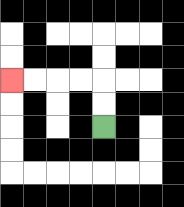{'start': '[4, 5]', 'end': '[0, 3]', 'path_directions': 'U,U,L,L,L,L', 'path_coordinates': '[[4, 5], [4, 4], [4, 3], [3, 3], [2, 3], [1, 3], [0, 3]]'}